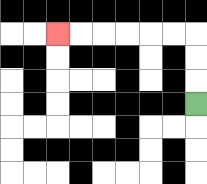{'start': '[8, 4]', 'end': '[2, 1]', 'path_directions': 'U,U,U,L,L,L,L,L,L', 'path_coordinates': '[[8, 4], [8, 3], [8, 2], [8, 1], [7, 1], [6, 1], [5, 1], [4, 1], [3, 1], [2, 1]]'}